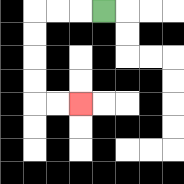{'start': '[4, 0]', 'end': '[3, 4]', 'path_directions': 'L,L,L,D,D,D,D,R,R', 'path_coordinates': '[[4, 0], [3, 0], [2, 0], [1, 0], [1, 1], [1, 2], [1, 3], [1, 4], [2, 4], [3, 4]]'}